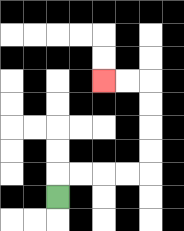{'start': '[2, 8]', 'end': '[4, 3]', 'path_directions': 'U,R,R,R,R,U,U,U,U,L,L', 'path_coordinates': '[[2, 8], [2, 7], [3, 7], [4, 7], [5, 7], [6, 7], [6, 6], [6, 5], [6, 4], [6, 3], [5, 3], [4, 3]]'}